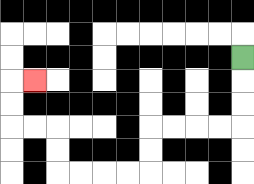{'start': '[10, 2]', 'end': '[1, 3]', 'path_directions': 'D,D,D,L,L,L,L,D,D,L,L,L,L,U,U,L,L,U,U,R', 'path_coordinates': '[[10, 2], [10, 3], [10, 4], [10, 5], [9, 5], [8, 5], [7, 5], [6, 5], [6, 6], [6, 7], [5, 7], [4, 7], [3, 7], [2, 7], [2, 6], [2, 5], [1, 5], [0, 5], [0, 4], [0, 3], [1, 3]]'}